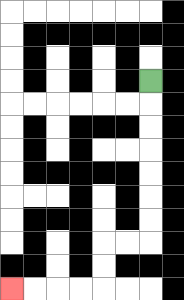{'start': '[6, 3]', 'end': '[0, 12]', 'path_directions': 'D,D,D,D,D,D,D,L,L,D,D,L,L,L,L', 'path_coordinates': '[[6, 3], [6, 4], [6, 5], [6, 6], [6, 7], [6, 8], [6, 9], [6, 10], [5, 10], [4, 10], [4, 11], [4, 12], [3, 12], [2, 12], [1, 12], [0, 12]]'}